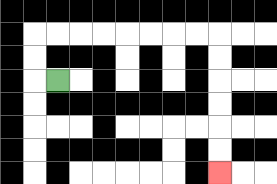{'start': '[2, 3]', 'end': '[9, 7]', 'path_directions': 'L,U,U,R,R,R,R,R,R,R,R,D,D,D,D,D,D', 'path_coordinates': '[[2, 3], [1, 3], [1, 2], [1, 1], [2, 1], [3, 1], [4, 1], [5, 1], [6, 1], [7, 1], [8, 1], [9, 1], [9, 2], [9, 3], [9, 4], [9, 5], [9, 6], [9, 7]]'}